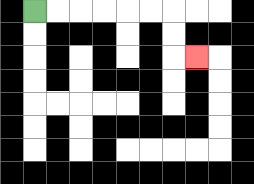{'start': '[1, 0]', 'end': '[8, 2]', 'path_directions': 'R,R,R,R,R,R,D,D,R', 'path_coordinates': '[[1, 0], [2, 0], [3, 0], [4, 0], [5, 0], [6, 0], [7, 0], [7, 1], [7, 2], [8, 2]]'}